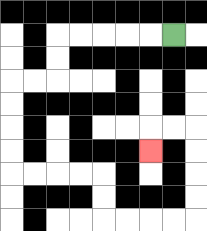{'start': '[7, 1]', 'end': '[6, 6]', 'path_directions': 'L,L,L,L,L,D,D,L,L,D,D,D,D,R,R,R,R,D,D,R,R,R,R,U,U,U,U,L,L,D', 'path_coordinates': '[[7, 1], [6, 1], [5, 1], [4, 1], [3, 1], [2, 1], [2, 2], [2, 3], [1, 3], [0, 3], [0, 4], [0, 5], [0, 6], [0, 7], [1, 7], [2, 7], [3, 7], [4, 7], [4, 8], [4, 9], [5, 9], [6, 9], [7, 9], [8, 9], [8, 8], [8, 7], [8, 6], [8, 5], [7, 5], [6, 5], [6, 6]]'}